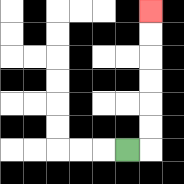{'start': '[5, 6]', 'end': '[6, 0]', 'path_directions': 'R,U,U,U,U,U,U', 'path_coordinates': '[[5, 6], [6, 6], [6, 5], [6, 4], [6, 3], [6, 2], [6, 1], [6, 0]]'}